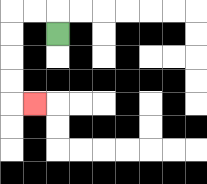{'start': '[2, 1]', 'end': '[1, 4]', 'path_directions': 'U,L,L,D,D,D,D,R', 'path_coordinates': '[[2, 1], [2, 0], [1, 0], [0, 0], [0, 1], [0, 2], [0, 3], [0, 4], [1, 4]]'}